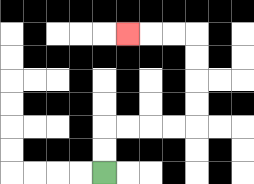{'start': '[4, 7]', 'end': '[5, 1]', 'path_directions': 'U,U,R,R,R,R,U,U,U,U,L,L,L', 'path_coordinates': '[[4, 7], [4, 6], [4, 5], [5, 5], [6, 5], [7, 5], [8, 5], [8, 4], [8, 3], [8, 2], [8, 1], [7, 1], [6, 1], [5, 1]]'}